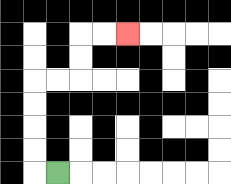{'start': '[2, 7]', 'end': '[5, 1]', 'path_directions': 'L,U,U,U,U,R,R,U,U,R,R', 'path_coordinates': '[[2, 7], [1, 7], [1, 6], [1, 5], [1, 4], [1, 3], [2, 3], [3, 3], [3, 2], [3, 1], [4, 1], [5, 1]]'}